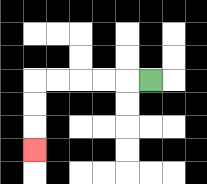{'start': '[6, 3]', 'end': '[1, 6]', 'path_directions': 'L,L,L,L,L,D,D,D', 'path_coordinates': '[[6, 3], [5, 3], [4, 3], [3, 3], [2, 3], [1, 3], [1, 4], [1, 5], [1, 6]]'}